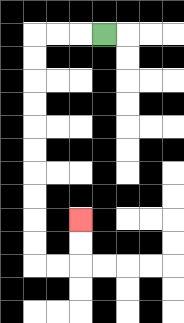{'start': '[4, 1]', 'end': '[3, 9]', 'path_directions': 'L,L,L,D,D,D,D,D,D,D,D,D,D,R,R,U,U', 'path_coordinates': '[[4, 1], [3, 1], [2, 1], [1, 1], [1, 2], [1, 3], [1, 4], [1, 5], [1, 6], [1, 7], [1, 8], [1, 9], [1, 10], [1, 11], [2, 11], [3, 11], [3, 10], [3, 9]]'}